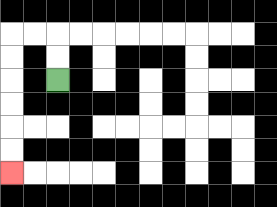{'start': '[2, 3]', 'end': '[0, 7]', 'path_directions': 'U,U,L,L,D,D,D,D,D,D', 'path_coordinates': '[[2, 3], [2, 2], [2, 1], [1, 1], [0, 1], [0, 2], [0, 3], [0, 4], [0, 5], [0, 6], [0, 7]]'}